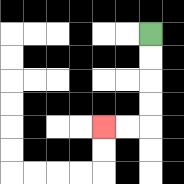{'start': '[6, 1]', 'end': '[4, 5]', 'path_directions': 'D,D,D,D,L,L', 'path_coordinates': '[[6, 1], [6, 2], [6, 3], [6, 4], [6, 5], [5, 5], [4, 5]]'}